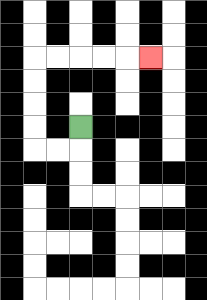{'start': '[3, 5]', 'end': '[6, 2]', 'path_directions': 'D,L,L,U,U,U,U,R,R,R,R,R', 'path_coordinates': '[[3, 5], [3, 6], [2, 6], [1, 6], [1, 5], [1, 4], [1, 3], [1, 2], [2, 2], [3, 2], [4, 2], [5, 2], [6, 2]]'}